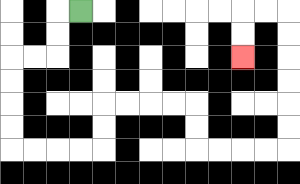{'start': '[3, 0]', 'end': '[10, 2]', 'path_directions': 'L,D,D,L,L,D,D,D,D,R,R,R,R,U,U,R,R,R,R,D,D,R,R,R,R,U,U,U,U,U,U,L,L,D,D', 'path_coordinates': '[[3, 0], [2, 0], [2, 1], [2, 2], [1, 2], [0, 2], [0, 3], [0, 4], [0, 5], [0, 6], [1, 6], [2, 6], [3, 6], [4, 6], [4, 5], [4, 4], [5, 4], [6, 4], [7, 4], [8, 4], [8, 5], [8, 6], [9, 6], [10, 6], [11, 6], [12, 6], [12, 5], [12, 4], [12, 3], [12, 2], [12, 1], [12, 0], [11, 0], [10, 0], [10, 1], [10, 2]]'}